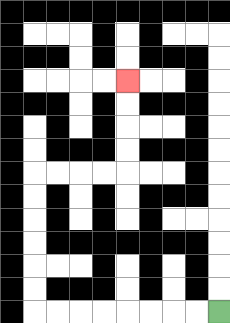{'start': '[9, 13]', 'end': '[5, 3]', 'path_directions': 'L,L,L,L,L,L,L,L,U,U,U,U,U,U,R,R,R,R,U,U,U,U', 'path_coordinates': '[[9, 13], [8, 13], [7, 13], [6, 13], [5, 13], [4, 13], [3, 13], [2, 13], [1, 13], [1, 12], [1, 11], [1, 10], [1, 9], [1, 8], [1, 7], [2, 7], [3, 7], [4, 7], [5, 7], [5, 6], [5, 5], [5, 4], [5, 3]]'}